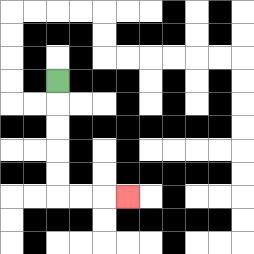{'start': '[2, 3]', 'end': '[5, 8]', 'path_directions': 'D,D,D,D,D,R,R,R', 'path_coordinates': '[[2, 3], [2, 4], [2, 5], [2, 6], [2, 7], [2, 8], [3, 8], [4, 8], [5, 8]]'}